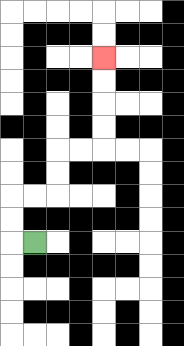{'start': '[1, 10]', 'end': '[4, 2]', 'path_directions': 'L,U,U,R,R,U,U,R,R,U,U,U,U', 'path_coordinates': '[[1, 10], [0, 10], [0, 9], [0, 8], [1, 8], [2, 8], [2, 7], [2, 6], [3, 6], [4, 6], [4, 5], [4, 4], [4, 3], [4, 2]]'}